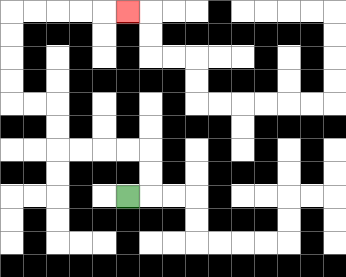{'start': '[5, 8]', 'end': '[5, 0]', 'path_directions': 'R,U,U,L,L,L,L,U,U,L,L,U,U,U,U,R,R,R,R,R', 'path_coordinates': '[[5, 8], [6, 8], [6, 7], [6, 6], [5, 6], [4, 6], [3, 6], [2, 6], [2, 5], [2, 4], [1, 4], [0, 4], [0, 3], [0, 2], [0, 1], [0, 0], [1, 0], [2, 0], [3, 0], [4, 0], [5, 0]]'}